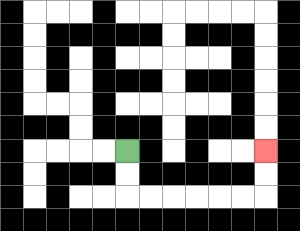{'start': '[5, 6]', 'end': '[11, 6]', 'path_directions': 'D,D,R,R,R,R,R,R,U,U', 'path_coordinates': '[[5, 6], [5, 7], [5, 8], [6, 8], [7, 8], [8, 8], [9, 8], [10, 8], [11, 8], [11, 7], [11, 6]]'}